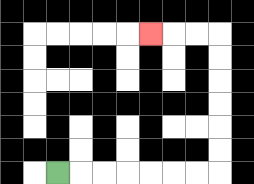{'start': '[2, 7]', 'end': '[6, 1]', 'path_directions': 'R,R,R,R,R,R,R,U,U,U,U,U,U,L,L,L', 'path_coordinates': '[[2, 7], [3, 7], [4, 7], [5, 7], [6, 7], [7, 7], [8, 7], [9, 7], [9, 6], [9, 5], [9, 4], [9, 3], [9, 2], [9, 1], [8, 1], [7, 1], [6, 1]]'}